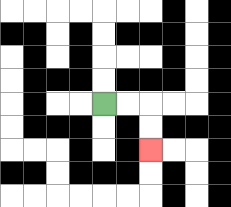{'start': '[4, 4]', 'end': '[6, 6]', 'path_directions': 'R,R,D,D', 'path_coordinates': '[[4, 4], [5, 4], [6, 4], [6, 5], [6, 6]]'}